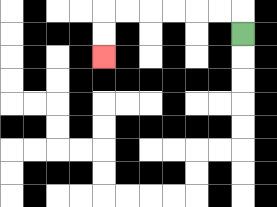{'start': '[10, 1]', 'end': '[4, 2]', 'path_directions': 'U,L,L,L,L,L,L,D,D', 'path_coordinates': '[[10, 1], [10, 0], [9, 0], [8, 0], [7, 0], [6, 0], [5, 0], [4, 0], [4, 1], [4, 2]]'}